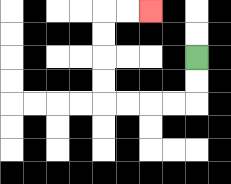{'start': '[8, 2]', 'end': '[6, 0]', 'path_directions': 'D,D,L,L,L,L,U,U,U,U,R,R', 'path_coordinates': '[[8, 2], [8, 3], [8, 4], [7, 4], [6, 4], [5, 4], [4, 4], [4, 3], [4, 2], [4, 1], [4, 0], [5, 0], [6, 0]]'}